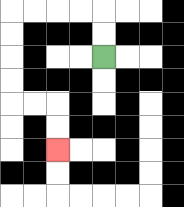{'start': '[4, 2]', 'end': '[2, 6]', 'path_directions': 'U,U,L,L,L,L,D,D,D,D,R,R,D,D', 'path_coordinates': '[[4, 2], [4, 1], [4, 0], [3, 0], [2, 0], [1, 0], [0, 0], [0, 1], [0, 2], [0, 3], [0, 4], [1, 4], [2, 4], [2, 5], [2, 6]]'}